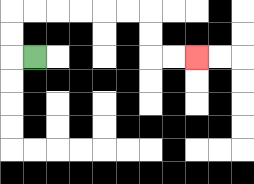{'start': '[1, 2]', 'end': '[8, 2]', 'path_directions': 'L,U,U,R,R,R,R,R,R,D,D,R,R', 'path_coordinates': '[[1, 2], [0, 2], [0, 1], [0, 0], [1, 0], [2, 0], [3, 0], [4, 0], [5, 0], [6, 0], [6, 1], [6, 2], [7, 2], [8, 2]]'}